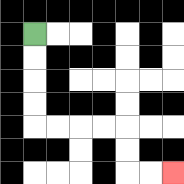{'start': '[1, 1]', 'end': '[7, 7]', 'path_directions': 'D,D,D,D,R,R,R,R,D,D,R,R', 'path_coordinates': '[[1, 1], [1, 2], [1, 3], [1, 4], [1, 5], [2, 5], [3, 5], [4, 5], [5, 5], [5, 6], [5, 7], [6, 7], [7, 7]]'}